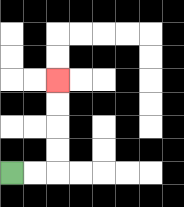{'start': '[0, 7]', 'end': '[2, 3]', 'path_directions': 'R,R,U,U,U,U', 'path_coordinates': '[[0, 7], [1, 7], [2, 7], [2, 6], [2, 5], [2, 4], [2, 3]]'}